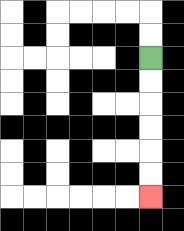{'start': '[6, 2]', 'end': '[6, 8]', 'path_directions': 'D,D,D,D,D,D', 'path_coordinates': '[[6, 2], [6, 3], [6, 4], [6, 5], [6, 6], [6, 7], [6, 8]]'}